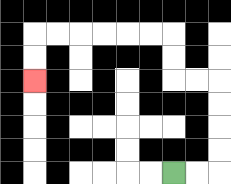{'start': '[7, 7]', 'end': '[1, 3]', 'path_directions': 'R,R,U,U,U,U,L,L,U,U,L,L,L,L,L,L,D,D', 'path_coordinates': '[[7, 7], [8, 7], [9, 7], [9, 6], [9, 5], [9, 4], [9, 3], [8, 3], [7, 3], [7, 2], [7, 1], [6, 1], [5, 1], [4, 1], [3, 1], [2, 1], [1, 1], [1, 2], [1, 3]]'}